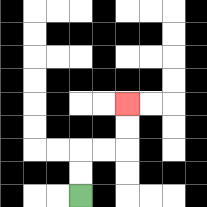{'start': '[3, 8]', 'end': '[5, 4]', 'path_directions': 'U,U,R,R,U,U', 'path_coordinates': '[[3, 8], [3, 7], [3, 6], [4, 6], [5, 6], [5, 5], [5, 4]]'}